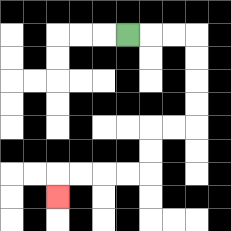{'start': '[5, 1]', 'end': '[2, 8]', 'path_directions': 'R,R,R,D,D,D,D,L,L,D,D,L,L,L,L,D', 'path_coordinates': '[[5, 1], [6, 1], [7, 1], [8, 1], [8, 2], [8, 3], [8, 4], [8, 5], [7, 5], [6, 5], [6, 6], [6, 7], [5, 7], [4, 7], [3, 7], [2, 7], [2, 8]]'}